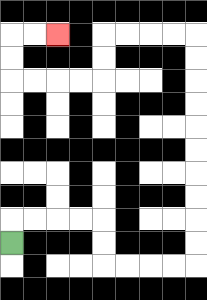{'start': '[0, 10]', 'end': '[2, 1]', 'path_directions': 'U,R,R,R,R,D,D,R,R,R,R,U,U,U,U,U,U,U,U,U,U,L,L,L,L,D,D,L,L,L,L,U,U,R,R', 'path_coordinates': '[[0, 10], [0, 9], [1, 9], [2, 9], [3, 9], [4, 9], [4, 10], [4, 11], [5, 11], [6, 11], [7, 11], [8, 11], [8, 10], [8, 9], [8, 8], [8, 7], [8, 6], [8, 5], [8, 4], [8, 3], [8, 2], [8, 1], [7, 1], [6, 1], [5, 1], [4, 1], [4, 2], [4, 3], [3, 3], [2, 3], [1, 3], [0, 3], [0, 2], [0, 1], [1, 1], [2, 1]]'}